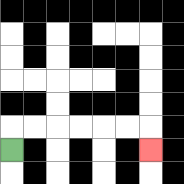{'start': '[0, 6]', 'end': '[6, 6]', 'path_directions': 'U,R,R,R,R,R,R,D', 'path_coordinates': '[[0, 6], [0, 5], [1, 5], [2, 5], [3, 5], [4, 5], [5, 5], [6, 5], [6, 6]]'}